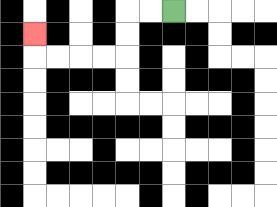{'start': '[7, 0]', 'end': '[1, 1]', 'path_directions': 'L,L,D,D,L,L,L,L,U', 'path_coordinates': '[[7, 0], [6, 0], [5, 0], [5, 1], [5, 2], [4, 2], [3, 2], [2, 2], [1, 2], [1, 1]]'}